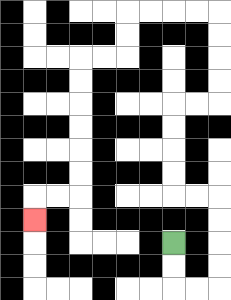{'start': '[7, 10]', 'end': '[1, 9]', 'path_directions': 'D,D,R,R,U,U,U,U,L,L,U,U,U,U,R,R,U,U,U,U,L,L,L,L,D,D,L,L,D,D,D,D,D,D,L,L,D', 'path_coordinates': '[[7, 10], [7, 11], [7, 12], [8, 12], [9, 12], [9, 11], [9, 10], [9, 9], [9, 8], [8, 8], [7, 8], [7, 7], [7, 6], [7, 5], [7, 4], [8, 4], [9, 4], [9, 3], [9, 2], [9, 1], [9, 0], [8, 0], [7, 0], [6, 0], [5, 0], [5, 1], [5, 2], [4, 2], [3, 2], [3, 3], [3, 4], [3, 5], [3, 6], [3, 7], [3, 8], [2, 8], [1, 8], [1, 9]]'}